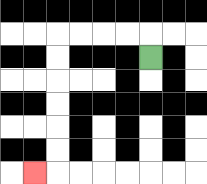{'start': '[6, 2]', 'end': '[1, 7]', 'path_directions': 'U,L,L,L,L,D,D,D,D,D,D,L', 'path_coordinates': '[[6, 2], [6, 1], [5, 1], [4, 1], [3, 1], [2, 1], [2, 2], [2, 3], [2, 4], [2, 5], [2, 6], [2, 7], [1, 7]]'}